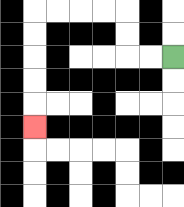{'start': '[7, 2]', 'end': '[1, 5]', 'path_directions': 'L,L,U,U,L,L,L,L,D,D,D,D,D', 'path_coordinates': '[[7, 2], [6, 2], [5, 2], [5, 1], [5, 0], [4, 0], [3, 0], [2, 0], [1, 0], [1, 1], [1, 2], [1, 3], [1, 4], [1, 5]]'}